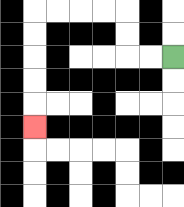{'start': '[7, 2]', 'end': '[1, 5]', 'path_directions': 'L,L,U,U,L,L,L,L,D,D,D,D,D', 'path_coordinates': '[[7, 2], [6, 2], [5, 2], [5, 1], [5, 0], [4, 0], [3, 0], [2, 0], [1, 0], [1, 1], [1, 2], [1, 3], [1, 4], [1, 5]]'}